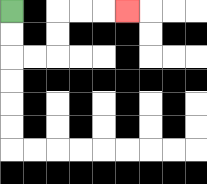{'start': '[0, 0]', 'end': '[5, 0]', 'path_directions': 'D,D,R,R,U,U,R,R,R', 'path_coordinates': '[[0, 0], [0, 1], [0, 2], [1, 2], [2, 2], [2, 1], [2, 0], [3, 0], [4, 0], [5, 0]]'}